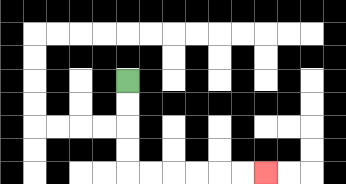{'start': '[5, 3]', 'end': '[11, 7]', 'path_directions': 'D,D,D,D,R,R,R,R,R,R', 'path_coordinates': '[[5, 3], [5, 4], [5, 5], [5, 6], [5, 7], [6, 7], [7, 7], [8, 7], [9, 7], [10, 7], [11, 7]]'}